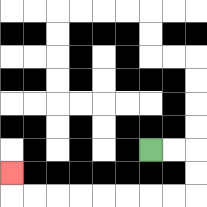{'start': '[6, 6]', 'end': '[0, 7]', 'path_directions': 'R,R,D,D,L,L,L,L,L,L,L,L,U', 'path_coordinates': '[[6, 6], [7, 6], [8, 6], [8, 7], [8, 8], [7, 8], [6, 8], [5, 8], [4, 8], [3, 8], [2, 8], [1, 8], [0, 8], [0, 7]]'}